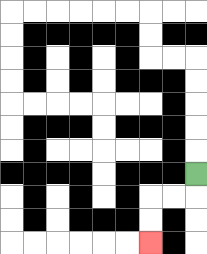{'start': '[8, 7]', 'end': '[6, 10]', 'path_directions': 'D,L,L,D,D', 'path_coordinates': '[[8, 7], [8, 8], [7, 8], [6, 8], [6, 9], [6, 10]]'}